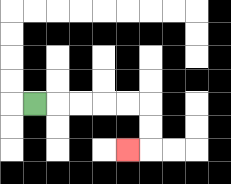{'start': '[1, 4]', 'end': '[5, 6]', 'path_directions': 'R,R,R,R,R,D,D,L', 'path_coordinates': '[[1, 4], [2, 4], [3, 4], [4, 4], [5, 4], [6, 4], [6, 5], [6, 6], [5, 6]]'}